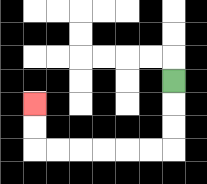{'start': '[7, 3]', 'end': '[1, 4]', 'path_directions': 'D,D,D,L,L,L,L,L,L,U,U', 'path_coordinates': '[[7, 3], [7, 4], [7, 5], [7, 6], [6, 6], [5, 6], [4, 6], [3, 6], [2, 6], [1, 6], [1, 5], [1, 4]]'}